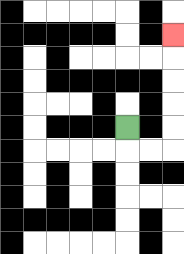{'start': '[5, 5]', 'end': '[7, 1]', 'path_directions': 'D,R,R,U,U,U,U,U', 'path_coordinates': '[[5, 5], [5, 6], [6, 6], [7, 6], [7, 5], [7, 4], [7, 3], [7, 2], [7, 1]]'}